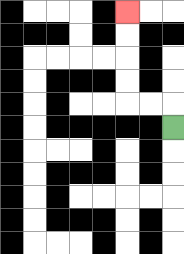{'start': '[7, 5]', 'end': '[5, 0]', 'path_directions': 'U,L,L,U,U,U,U', 'path_coordinates': '[[7, 5], [7, 4], [6, 4], [5, 4], [5, 3], [5, 2], [5, 1], [5, 0]]'}